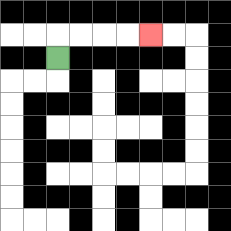{'start': '[2, 2]', 'end': '[6, 1]', 'path_directions': 'U,R,R,R,R', 'path_coordinates': '[[2, 2], [2, 1], [3, 1], [4, 1], [5, 1], [6, 1]]'}